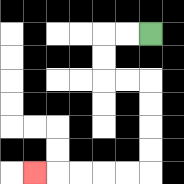{'start': '[6, 1]', 'end': '[1, 7]', 'path_directions': 'L,L,D,D,R,R,D,D,D,D,L,L,L,L,L', 'path_coordinates': '[[6, 1], [5, 1], [4, 1], [4, 2], [4, 3], [5, 3], [6, 3], [6, 4], [6, 5], [6, 6], [6, 7], [5, 7], [4, 7], [3, 7], [2, 7], [1, 7]]'}